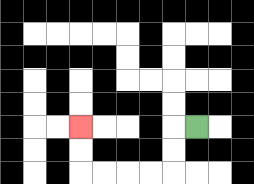{'start': '[8, 5]', 'end': '[3, 5]', 'path_directions': 'L,D,D,L,L,L,L,U,U', 'path_coordinates': '[[8, 5], [7, 5], [7, 6], [7, 7], [6, 7], [5, 7], [4, 7], [3, 7], [3, 6], [3, 5]]'}